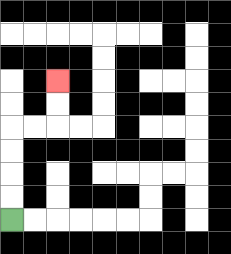{'start': '[0, 9]', 'end': '[2, 3]', 'path_directions': 'U,U,U,U,R,R,U,U', 'path_coordinates': '[[0, 9], [0, 8], [0, 7], [0, 6], [0, 5], [1, 5], [2, 5], [2, 4], [2, 3]]'}